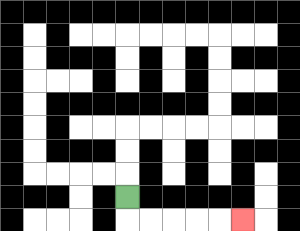{'start': '[5, 8]', 'end': '[10, 9]', 'path_directions': 'D,R,R,R,R,R', 'path_coordinates': '[[5, 8], [5, 9], [6, 9], [7, 9], [8, 9], [9, 9], [10, 9]]'}